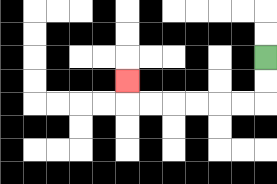{'start': '[11, 2]', 'end': '[5, 3]', 'path_directions': 'D,D,L,L,L,L,L,L,U', 'path_coordinates': '[[11, 2], [11, 3], [11, 4], [10, 4], [9, 4], [8, 4], [7, 4], [6, 4], [5, 4], [5, 3]]'}